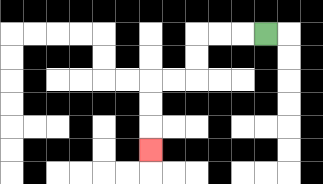{'start': '[11, 1]', 'end': '[6, 6]', 'path_directions': 'L,L,L,D,D,L,L,D,D,D', 'path_coordinates': '[[11, 1], [10, 1], [9, 1], [8, 1], [8, 2], [8, 3], [7, 3], [6, 3], [6, 4], [6, 5], [6, 6]]'}